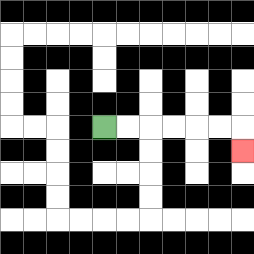{'start': '[4, 5]', 'end': '[10, 6]', 'path_directions': 'R,R,R,R,R,R,D', 'path_coordinates': '[[4, 5], [5, 5], [6, 5], [7, 5], [8, 5], [9, 5], [10, 5], [10, 6]]'}